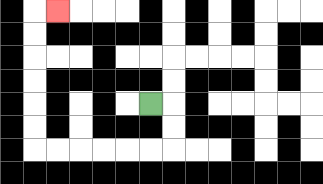{'start': '[6, 4]', 'end': '[2, 0]', 'path_directions': 'R,D,D,L,L,L,L,L,L,U,U,U,U,U,U,R', 'path_coordinates': '[[6, 4], [7, 4], [7, 5], [7, 6], [6, 6], [5, 6], [4, 6], [3, 6], [2, 6], [1, 6], [1, 5], [1, 4], [1, 3], [1, 2], [1, 1], [1, 0], [2, 0]]'}